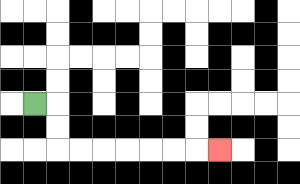{'start': '[1, 4]', 'end': '[9, 6]', 'path_directions': 'R,D,D,R,R,R,R,R,R,R', 'path_coordinates': '[[1, 4], [2, 4], [2, 5], [2, 6], [3, 6], [4, 6], [5, 6], [6, 6], [7, 6], [8, 6], [9, 6]]'}